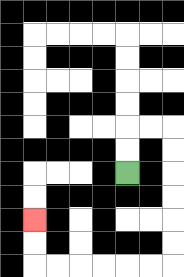{'start': '[5, 7]', 'end': '[1, 9]', 'path_directions': 'U,U,R,R,D,D,D,D,D,D,L,L,L,L,L,L,U,U', 'path_coordinates': '[[5, 7], [5, 6], [5, 5], [6, 5], [7, 5], [7, 6], [7, 7], [7, 8], [7, 9], [7, 10], [7, 11], [6, 11], [5, 11], [4, 11], [3, 11], [2, 11], [1, 11], [1, 10], [1, 9]]'}